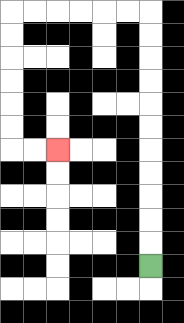{'start': '[6, 11]', 'end': '[2, 6]', 'path_directions': 'U,U,U,U,U,U,U,U,U,U,U,L,L,L,L,L,L,D,D,D,D,D,D,R,R', 'path_coordinates': '[[6, 11], [6, 10], [6, 9], [6, 8], [6, 7], [6, 6], [6, 5], [6, 4], [6, 3], [6, 2], [6, 1], [6, 0], [5, 0], [4, 0], [3, 0], [2, 0], [1, 0], [0, 0], [0, 1], [0, 2], [0, 3], [0, 4], [0, 5], [0, 6], [1, 6], [2, 6]]'}